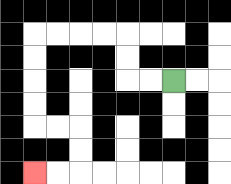{'start': '[7, 3]', 'end': '[1, 7]', 'path_directions': 'L,L,U,U,L,L,L,L,D,D,D,D,R,R,D,D,L,L', 'path_coordinates': '[[7, 3], [6, 3], [5, 3], [5, 2], [5, 1], [4, 1], [3, 1], [2, 1], [1, 1], [1, 2], [1, 3], [1, 4], [1, 5], [2, 5], [3, 5], [3, 6], [3, 7], [2, 7], [1, 7]]'}